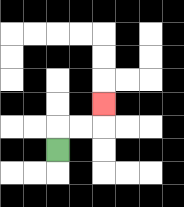{'start': '[2, 6]', 'end': '[4, 4]', 'path_directions': 'U,R,R,U', 'path_coordinates': '[[2, 6], [2, 5], [3, 5], [4, 5], [4, 4]]'}